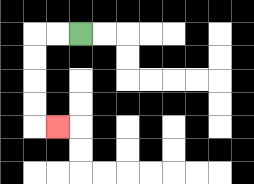{'start': '[3, 1]', 'end': '[2, 5]', 'path_directions': 'L,L,D,D,D,D,R', 'path_coordinates': '[[3, 1], [2, 1], [1, 1], [1, 2], [1, 3], [1, 4], [1, 5], [2, 5]]'}